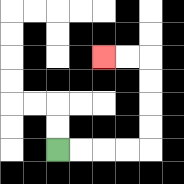{'start': '[2, 6]', 'end': '[4, 2]', 'path_directions': 'R,R,R,R,U,U,U,U,L,L', 'path_coordinates': '[[2, 6], [3, 6], [4, 6], [5, 6], [6, 6], [6, 5], [6, 4], [6, 3], [6, 2], [5, 2], [4, 2]]'}